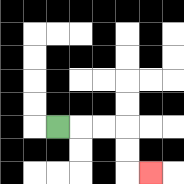{'start': '[2, 5]', 'end': '[6, 7]', 'path_directions': 'R,R,R,D,D,R', 'path_coordinates': '[[2, 5], [3, 5], [4, 5], [5, 5], [5, 6], [5, 7], [6, 7]]'}